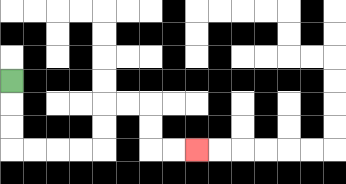{'start': '[0, 3]', 'end': '[8, 6]', 'path_directions': 'D,D,D,R,R,R,R,U,U,R,R,D,D,R,R', 'path_coordinates': '[[0, 3], [0, 4], [0, 5], [0, 6], [1, 6], [2, 6], [3, 6], [4, 6], [4, 5], [4, 4], [5, 4], [6, 4], [6, 5], [6, 6], [7, 6], [8, 6]]'}